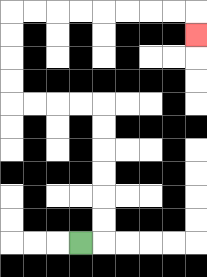{'start': '[3, 10]', 'end': '[8, 1]', 'path_directions': 'R,U,U,U,U,U,U,L,L,L,L,U,U,U,U,R,R,R,R,R,R,R,R,D', 'path_coordinates': '[[3, 10], [4, 10], [4, 9], [4, 8], [4, 7], [4, 6], [4, 5], [4, 4], [3, 4], [2, 4], [1, 4], [0, 4], [0, 3], [0, 2], [0, 1], [0, 0], [1, 0], [2, 0], [3, 0], [4, 0], [5, 0], [6, 0], [7, 0], [8, 0], [8, 1]]'}